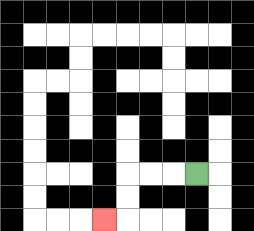{'start': '[8, 7]', 'end': '[4, 9]', 'path_directions': 'L,L,L,D,D,L', 'path_coordinates': '[[8, 7], [7, 7], [6, 7], [5, 7], [5, 8], [5, 9], [4, 9]]'}